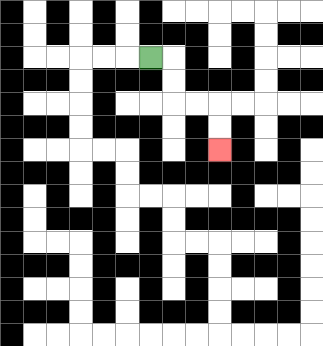{'start': '[6, 2]', 'end': '[9, 6]', 'path_directions': 'R,D,D,R,R,D,D', 'path_coordinates': '[[6, 2], [7, 2], [7, 3], [7, 4], [8, 4], [9, 4], [9, 5], [9, 6]]'}